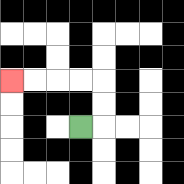{'start': '[3, 5]', 'end': '[0, 3]', 'path_directions': 'R,U,U,L,L,L,L', 'path_coordinates': '[[3, 5], [4, 5], [4, 4], [4, 3], [3, 3], [2, 3], [1, 3], [0, 3]]'}